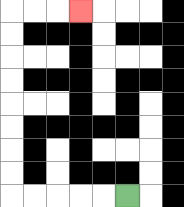{'start': '[5, 8]', 'end': '[3, 0]', 'path_directions': 'L,L,L,L,L,U,U,U,U,U,U,U,U,R,R,R', 'path_coordinates': '[[5, 8], [4, 8], [3, 8], [2, 8], [1, 8], [0, 8], [0, 7], [0, 6], [0, 5], [0, 4], [0, 3], [0, 2], [0, 1], [0, 0], [1, 0], [2, 0], [3, 0]]'}